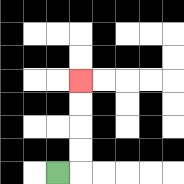{'start': '[2, 7]', 'end': '[3, 3]', 'path_directions': 'R,U,U,U,U', 'path_coordinates': '[[2, 7], [3, 7], [3, 6], [3, 5], [3, 4], [3, 3]]'}